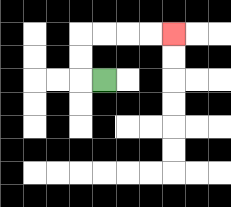{'start': '[4, 3]', 'end': '[7, 1]', 'path_directions': 'L,U,U,R,R,R,R', 'path_coordinates': '[[4, 3], [3, 3], [3, 2], [3, 1], [4, 1], [5, 1], [6, 1], [7, 1]]'}